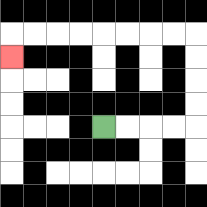{'start': '[4, 5]', 'end': '[0, 2]', 'path_directions': 'R,R,R,R,U,U,U,U,L,L,L,L,L,L,L,L,D', 'path_coordinates': '[[4, 5], [5, 5], [6, 5], [7, 5], [8, 5], [8, 4], [8, 3], [8, 2], [8, 1], [7, 1], [6, 1], [5, 1], [4, 1], [3, 1], [2, 1], [1, 1], [0, 1], [0, 2]]'}